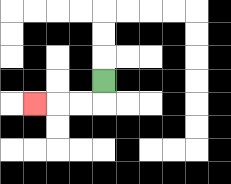{'start': '[4, 3]', 'end': '[1, 4]', 'path_directions': 'D,L,L,L', 'path_coordinates': '[[4, 3], [4, 4], [3, 4], [2, 4], [1, 4]]'}